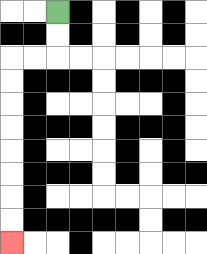{'start': '[2, 0]', 'end': '[0, 10]', 'path_directions': 'D,D,L,L,D,D,D,D,D,D,D,D', 'path_coordinates': '[[2, 0], [2, 1], [2, 2], [1, 2], [0, 2], [0, 3], [0, 4], [0, 5], [0, 6], [0, 7], [0, 8], [0, 9], [0, 10]]'}